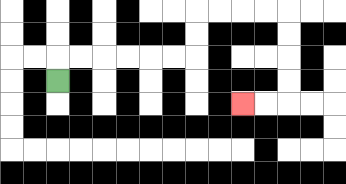{'start': '[2, 3]', 'end': '[10, 4]', 'path_directions': 'U,R,R,R,R,R,R,U,U,R,R,R,R,D,D,D,D,L,L', 'path_coordinates': '[[2, 3], [2, 2], [3, 2], [4, 2], [5, 2], [6, 2], [7, 2], [8, 2], [8, 1], [8, 0], [9, 0], [10, 0], [11, 0], [12, 0], [12, 1], [12, 2], [12, 3], [12, 4], [11, 4], [10, 4]]'}